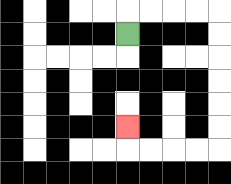{'start': '[5, 1]', 'end': '[5, 5]', 'path_directions': 'U,R,R,R,R,D,D,D,D,D,D,L,L,L,L,U', 'path_coordinates': '[[5, 1], [5, 0], [6, 0], [7, 0], [8, 0], [9, 0], [9, 1], [9, 2], [9, 3], [9, 4], [9, 5], [9, 6], [8, 6], [7, 6], [6, 6], [5, 6], [5, 5]]'}